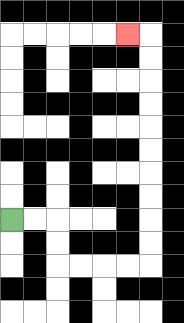{'start': '[0, 9]', 'end': '[5, 1]', 'path_directions': 'R,R,D,D,R,R,R,R,U,U,U,U,U,U,U,U,U,U,L', 'path_coordinates': '[[0, 9], [1, 9], [2, 9], [2, 10], [2, 11], [3, 11], [4, 11], [5, 11], [6, 11], [6, 10], [6, 9], [6, 8], [6, 7], [6, 6], [6, 5], [6, 4], [6, 3], [6, 2], [6, 1], [5, 1]]'}